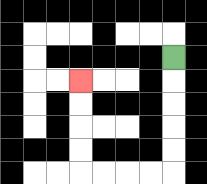{'start': '[7, 2]', 'end': '[3, 3]', 'path_directions': 'D,D,D,D,D,L,L,L,L,U,U,U,U', 'path_coordinates': '[[7, 2], [7, 3], [7, 4], [7, 5], [7, 6], [7, 7], [6, 7], [5, 7], [4, 7], [3, 7], [3, 6], [3, 5], [3, 4], [3, 3]]'}